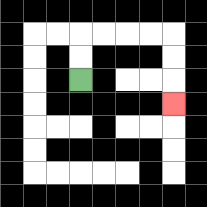{'start': '[3, 3]', 'end': '[7, 4]', 'path_directions': 'U,U,R,R,R,R,D,D,D', 'path_coordinates': '[[3, 3], [3, 2], [3, 1], [4, 1], [5, 1], [6, 1], [7, 1], [7, 2], [7, 3], [7, 4]]'}